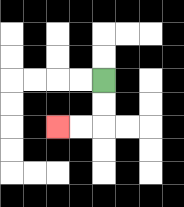{'start': '[4, 3]', 'end': '[2, 5]', 'path_directions': 'D,D,L,L', 'path_coordinates': '[[4, 3], [4, 4], [4, 5], [3, 5], [2, 5]]'}